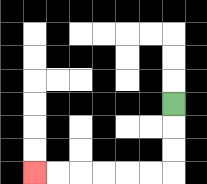{'start': '[7, 4]', 'end': '[1, 7]', 'path_directions': 'D,D,D,L,L,L,L,L,L', 'path_coordinates': '[[7, 4], [7, 5], [7, 6], [7, 7], [6, 7], [5, 7], [4, 7], [3, 7], [2, 7], [1, 7]]'}